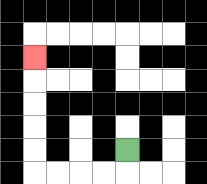{'start': '[5, 6]', 'end': '[1, 2]', 'path_directions': 'D,L,L,L,L,U,U,U,U,U', 'path_coordinates': '[[5, 6], [5, 7], [4, 7], [3, 7], [2, 7], [1, 7], [1, 6], [1, 5], [1, 4], [1, 3], [1, 2]]'}